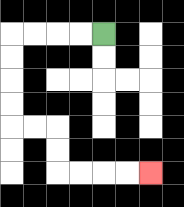{'start': '[4, 1]', 'end': '[6, 7]', 'path_directions': 'L,L,L,L,D,D,D,D,R,R,D,D,R,R,R,R', 'path_coordinates': '[[4, 1], [3, 1], [2, 1], [1, 1], [0, 1], [0, 2], [0, 3], [0, 4], [0, 5], [1, 5], [2, 5], [2, 6], [2, 7], [3, 7], [4, 7], [5, 7], [6, 7]]'}